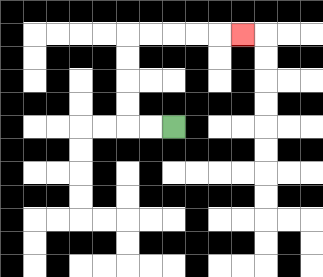{'start': '[7, 5]', 'end': '[10, 1]', 'path_directions': 'L,L,U,U,U,U,R,R,R,R,R', 'path_coordinates': '[[7, 5], [6, 5], [5, 5], [5, 4], [5, 3], [5, 2], [5, 1], [6, 1], [7, 1], [8, 1], [9, 1], [10, 1]]'}